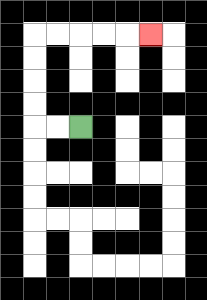{'start': '[3, 5]', 'end': '[6, 1]', 'path_directions': 'L,L,U,U,U,U,R,R,R,R,R', 'path_coordinates': '[[3, 5], [2, 5], [1, 5], [1, 4], [1, 3], [1, 2], [1, 1], [2, 1], [3, 1], [4, 1], [5, 1], [6, 1]]'}